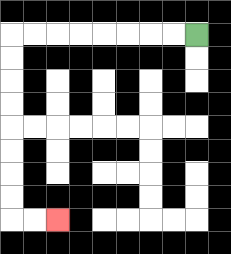{'start': '[8, 1]', 'end': '[2, 9]', 'path_directions': 'L,L,L,L,L,L,L,L,D,D,D,D,D,D,D,D,R,R', 'path_coordinates': '[[8, 1], [7, 1], [6, 1], [5, 1], [4, 1], [3, 1], [2, 1], [1, 1], [0, 1], [0, 2], [0, 3], [0, 4], [0, 5], [0, 6], [0, 7], [0, 8], [0, 9], [1, 9], [2, 9]]'}